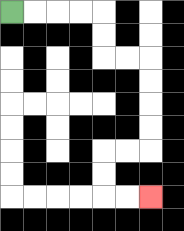{'start': '[0, 0]', 'end': '[6, 8]', 'path_directions': 'R,R,R,R,D,D,R,R,D,D,D,D,L,L,D,D,R,R', 'path_coordinates': '[[0, 0], [1, 0], [2, 0], [3, 0], [4, 0], [4, 1], [4, 2], [5, 2], [6, 2], [6, 3], [6, 4], [6, 5], [6, 6], [5, 6], [4, 6], [4, 7], [4, 8], [5, 8], [6, 8]]'}